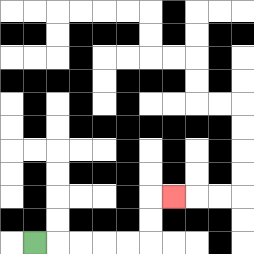{'start': '[1, 10]', 'end': '[7, 8]', 'path_directions': 'R,R,R,R,R,U,U,R', 'path_coordinates': '[[1, 10], [2, 10], [3, 10], [4, 10], [5, 10], [6, 10], [6, 9], [6, 8], [7, 8]]'}